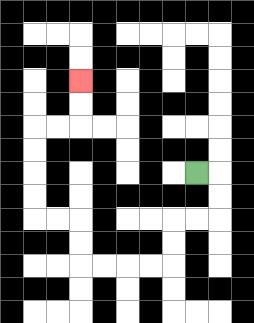{'start': '[8, 7]', 'end': '[3, 3]', 'path_directions': 'R,D,D,L,L,D,D,L,L,L,L,U,U,L,L,U,U,U,U,R,R,U,U', 'path_coordinates': '[[8, 7], [9, 7], [9, 8], [9, 9], [8, 9], [7, 9], [7, 10], [7, 11], [6, 11], [5, 11], [4, 11], [3, 11], [3, 10], [3, 9], [2, 9], [1, 9], [1, 8], [1, 7], [1, 6], [1, 5], [2, 5], [3, 5], [3, 4], [3, 3]]'}